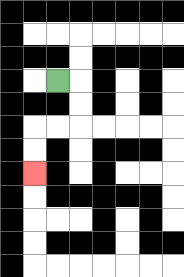{'start': '[2, 3]', 'end': '[1, 7]', 'path_directions': 'R,D,D,L,L,D,D', 'path_coordinates': '[[2, 3], [3, 3], [3, 4], [3, 5], [2, 5], [1, 5], [1, 6], [1, 7]]'}